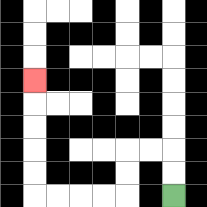{'start': '[7, 8]', 'end': '[1, 3]', 'path_directions': 'U,U,L,L,D,D,L,L,L,L,U,U,U,U,U', 'path_coordinates': '[[7, 8], [7, 7], [7, 6], [6, 6], [5, 6], [5, 7], [5, 8], [4, 8], [3, 8], [2, 8], [1, 8], [1, 7], [1, 6], [1, 5], [1, 4], [1, 3]]'}